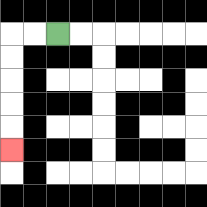{'start': '[2, 1]', 'end': '[0, 6]', 'path_directions': 'L,L,D,D,D,D,D', 'path_coordinates': '[[2, 1], [1, 1], [0, 1], [0, 2], [0, 3], [0, 4], [0, 5], [0, 6]]'}